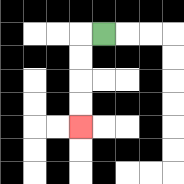{'start': '[4, 1]', 'end': '[3, 5]', 'path_directions': 'L,D,D,D,D', 'path_coordinates': '[[4, 1], [3, 1], [3, 2], [3, 3], [3, 4], [3, 5]]'}